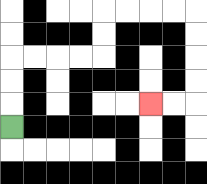{'start': '[0, 5]', 'end': '[6, 4]', 'path_directions': 'U,U,U,R,R,R,R,U,U,R,R,R,R,D,D,D,D,L,L', 'path_coordinates': '[[0, 5], [0, 4], [0, 3], [0, 2], [1, 2], [2, 2], [3, 2], [4, 2], [4, 1], [4, 0], [5, 0], [6, 0], [7, 0], [8, 0], [8, 1], [8, 2], [8, 3], [8, 4], [7, 4], [6, 4]]'}